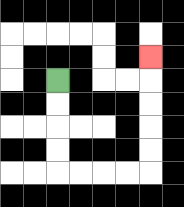{'start': '[2, 3]', 'end': '[6, 2]', 'path_directions': 'D,D,D,D,R,R,R,R,U,U,U,U,U', 'path_coordinates': '[[2, 3], [2, 4], [2, 5], [2, 6], [2, 7], [3, 7], [4, 7], [5, 7], [6, 7], [6, 6], [6, 5], [6, 4], [6, 3], [6, 2]]'}